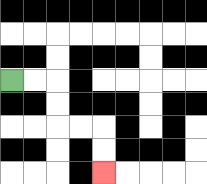{'start': '[0, 3]', 'end': '[4, 7]', 'path_directions': 'R,R,D,D,R,R,D,D', 'path_coordinates': '[[0, 3], [1, 3], [2, 3], [2, 4], [2, 5], [3, 5], [4, 5], [4, 6], [4, 7]]'}